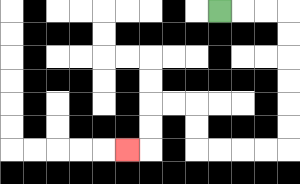{'start': '[9, 0]', 'end': '[5, 6]', 'path_directions': 'R,R,R,D,D,D,D,D,D,L,L,L,L,U,U,L,L,D,D,L', 'path_coordinates': '[[9, 0], [10, 0], [11, 0], [12, 0], [12, 1], [12, 2], [12, 3], [12, 4], [12, 5], [12, 6], [11, 6], [10, 6], [9, 6], [8, 6], [8, 5], [8, 4], [7, 4], [6, 4], [6, 5], [6, 6], [5, 6]]'}